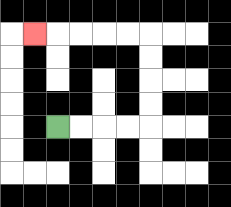{'start': '[2, 5]', 'end': '[1, 1]', 'path_directions': 'R,R,R,R,U,U,U,U,L,L,L,L,L', 'path_coordinates': '[[2, 5], [3, 5], [4, 5], [5, 5], [6, 5], [6, 4], [6, 3], [6, 2], [6, 1], [5, 1], [4, 1], [3, 1], [2, 1], [1, 1]]'}